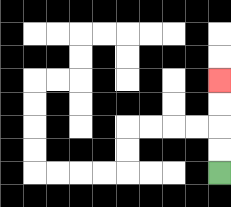{'start': '[9, 7]', 'end': '[9, 3]', 'path_directions': 'U,U,U,U', 'path_coordinates': '[[9, 7], [9, 6], [9, 5], [9, 4], [9, 3]]'}